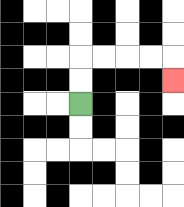{'start': '[3, 4]', 'end': '[7, 3]', 'path_directions': 'U,U,R,R,R,R,D', 'path_coordinates': '[[3, 4], [3, 3], [3, 2], [4, 2], [5, 2], [6, 2], [7, 2], [7, 3]]'}